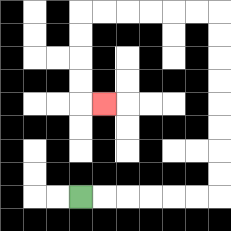{'start': '[3, 8]', 'end': '[4, 4]', 'path_directions': 'R,R,R,R,R,R,U,U,U,U,U,U,U,U,L,L,L,L,L,L,D,D,D,D,R', 'path_coordinates': '[[3, 8], [4, 8], [5, 8], [6, 8], [7, 8], [8, 8], [9, 8], [9, 7], [9, 6], [9, 5], [9, 4], [9, 3], [9, 2], [9, 1], [9, 0], [8, 0], [7, 0], [6, 0], [5, 0], [4, 0], [3, 0], [3, 1], [3, 2], [3, 3], [3, 4], [4, 4]]'}